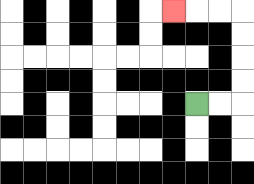{'start': '[8, 4]', 'end': '[7, 0]', 'path_directions': 'R,R,U,U,U,U,L,L,L', 'path_coordinates': '[[8, 4], [9, 4], [10, 4], [10, 3], [10, 2], [10, 1], [10, 0], [9, 0], [8, 0], [7, 0]]'}